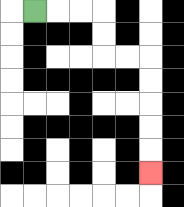{'start': '[1, 0]', 'end': '[6, 7]', 'path_directions': 'R,R,R,D,D,R,R,D,D,D,D,D', 'path_coordinates': '[[1, 0], [2, 0], [3, 0], [4, 0], [4, 1], [4, 2], [5, 2], [6, 2], [6, 3], [6, 4], [6, 5], [6, 6], [6, 7]]'}